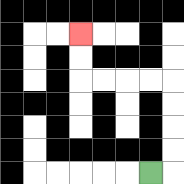{'start': '[6, 7]', 'end': '[3, 1]', 'path_directions': 'R,U,U,U,U,L,L,L,L,U,U', 'path_coordinates': '[[6, 7], [7, 7], [7, 6], [7, 5], [7, 4], [7, 3], [6, 3], [5, 3], [4, 3], [3, 3], [3, 2], [3, 1]]'}